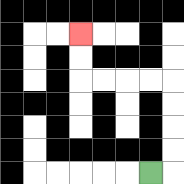{'start': '[6, 7]', 'end': '[3, 1]', 'path_directions': 'R,U,U,U,U,L,L,L,L,U,U', 'path_coordinates': '[[6, 7], [7, 7], [7, 6], [7, 5], [7, 4], [7, 3], [6, 3], [5, 3], [4, 3], [3, 3], [3, 2], [3, 1]]'}